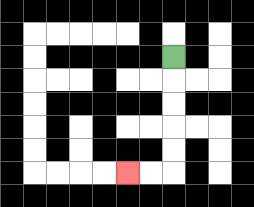{'start': '[7, 2]', 'end': '[5, 7]', 'path_directions': 'D,D,D,D,D,L,L', 'path_coordinates': '[[7, 2], [7, 3], [7, 4], [7, 5], [7, 6], [7, 7], [6, 7], [5, 7]]'}